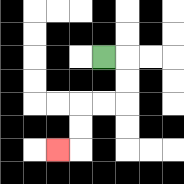{'start': '[4, 2]', 'end': '[2, 6]', 'path_directions': 'R,D,D,L,L,D,D,L', 'path_coordinates': '[[4, 2], [5, 2], [5, 3], [5, 4], [4, 4], [3, 4], [3, 5], [3, 6], [2, 6]]'}